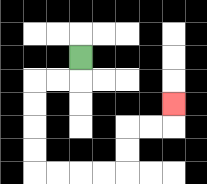{'start': '[3, 2]', 'end': '[7, 4]', 'path_directions': 'D,L,L,D,D,D,D,R,R,R,R,U,U,R,R,U', 'path_coordinates': '[[3, 2], [3, 3], [2, 3], [1, 3], [1, 4], [1, 5], [1, 6], [1, 7], [2, 7], [3, 7], [4, 7], [5, 7], [5, 6], [5, 5], [6, 5], [7, 5], [7, 4]]'}